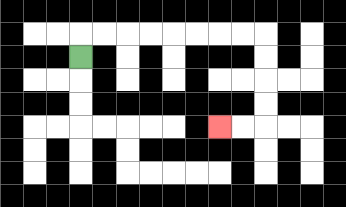{'start': '[3, 2]', 'end': '[9, 5]', 'path_directions': 'U,R,R,R,R,R,R,R,R,D,D,D,D,L,L', 'path_coordinates': '[[3, 2], [3, 1], [4, 1], [5, 1], [6, 1], [7, 1], [8, 1], [9, 1], [10, 1], [11, 1], [11, 2], [11, 3], [11, 4], [11, 5], [10, 5], [9, 5]]'}